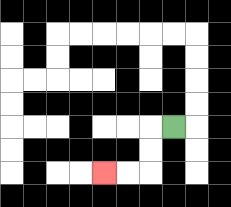{'start': '[7, 5]', 'end': '[4, 7]', 'path_directions': 'L,D,D,L,L', 'path_coordinates': '[[7, 5], [6, 5], [6, 6], [6, 7], [5, 7], [4, 7]]'}